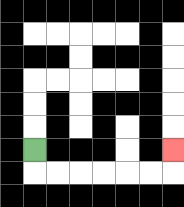{'start': '[1, 6]', 'end': '[7, 6]', 'path_directions': 'D,R,R,R,R,R,R,U', 'path_coordinates': '[[1, 6], [1, 7], [2, 7], [3, 7], [4, 7], [5, 7], [6, 7], [7, 7], [7, 6]]'}